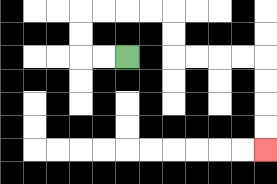{'start': '[5, 2]', 'end': '[11, 6]', 'path_directions': 'L,L,U,U,R,R,R,R,D,D,R,R,R,R,D,D,D,D', 'path_coordinates': '[[5, 2], [4, 2], [3, 2], [3, 1], [3, 0], [4, 0], [5, 0], [6, 0], [7, 0], [7, 1], [7, 2], [8, 2], [9, 2], [10, 2], [11, 2], [11, 3], [11, 4], [11, 5], [11, 6]]'}